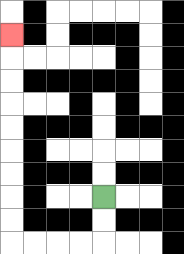{'start': '[4, 8]', 'end': '[0, 1]', 'path_directions': 'D,D,L,L,L,L,U,U,U,U,U,U,U,U,U', 'path_coordinates': '[[4, 8], [4, 9], [4, 10], [3, 10], [2, 10], [1, 10], [0, 10], [0, 9], [0, 8], [0, 7], [0, 6], [0, 5], [0, 4], [0, 3], [0, 2], [0, 1]]'}